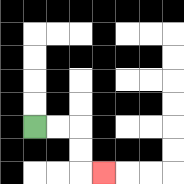{'start': '[1, 5]', 'end': '[4, 7]', 'path_directions': 'R,R,D,D,R', 'path_coordinates': '[[1, 5], [2, 5], [3, 5], [3, 6], [3, 7], [4, 7]]'}